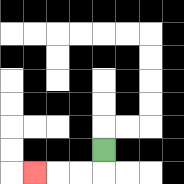{'start': '[4, 6]', 'end': '[1, 7]', 'path_directions': 'D,L,L,L', 'path_coordinates': '[[4, 6], [4, 7], [3, 7], [2, 7], [1, 7]]'}